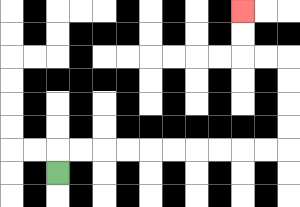{'start': '[2, 7]', 'end': '[10, 0]', 'path_directions': 'U,R,R,R,R,R,R,R,R,R,R,U,U,U,U,L,L,U,U', 'path_coordinates': '[[2, 7], [2, 6], [3, 6], [4, 6], [5, 6], [6, 6], [7, 6], [8, 6], [9, 6], [10, 6], [11, 6], [12, 6], [12, 5], [12, 4], [12, 3], [12, 2], [11, 2], [10, 2], [10, 1], [10, 0]]'}